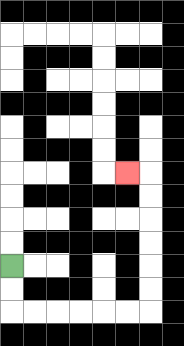{'start': '[0, 11]', 'end': '[5, 7]', 'path_directions': 'D,D,R,R,R,R,R,R,U,U,U,U,U,U,L', 'path_coordinates': '[[0, 11], [0, 12], [0, 13], [1, 13], [2, 13], [3, 13], [4, 13], [5, 13], [6, 13], [6, 12], [6, 11], [6, 10], [6, 9], [6, 8], [6, 7], [5, 7]]'}